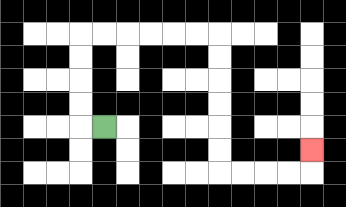{'start': '[4, 5]', 'end': '[13, 6]', 'path_directions': 'L,U,U,U,U,R,R,R,R,R,R,D,D,D,D,D,D,R,R,R,R,U', 'path_coordinates': '[[4, 5], [3, 5], [3, 4], [3, 3], [3, 2], [3, 1], [4, 1], [5, 1], [6, 1], [7, 1], [8, 1], [9, 1], [9, 2], [9, 3], [9, 4], [9, 5], [9, 6], [9, 7], [10, 7], [11, 7], [12, 7], [13, 7], [13, 6]]'}